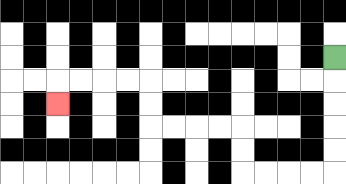{'start': '[14, 2]', 'end': '[2, 4]', 'path_directions': 'D,D,D,D,D,L,L,L,L,U,U,L,L,L,L,U,U,L,L,L,L,D', 'path_coordinates': '[[14, 2], [14, 3], [14, 4], [14, 5], [14, 6], [14, 7], [13, 7], [12, 7], [11, 7], [10, 7], [10, 6], [10, 5], [9, 5], [8, 5], [7, 5], [6, 5], [6, 4], [6, 3], [5, 3], [4, 3], [3, 3], [2, 3], [2, 4]]'}